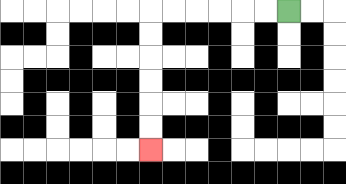{'start': '[12, 0]', 'end': '[6, 6]', 'path_directions': 'L,L,L,L,L,L,D,D,D,D,D,D', 'path_coordinates': '[[12, 0], [11, 0], [10, 0], [9, 0], [8, 0], [7, 0], [6, 0], [6, 1], [6, 2], [6, 3], [6, 4], [6, 5], [6, 6]]'}